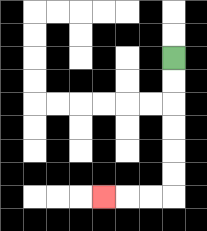{'start': '[7, 2]', 'end': '[4, 8]', 'path_directions': 'D,D,D,D,D,D,L,L,L', 'path_coordinates': '[[7, 2], [7, 3], [7, 4], [7, 5], [7, 6], [7, 7], [7, 8], [6, 8], [5, 8], [4, 8]]'}